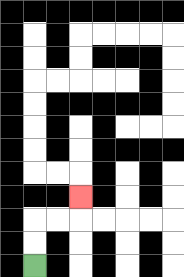{'start': '[1, 11]', 'end': '[3, 8]', 'path_directions': 'U,U,R,R,U', 'path_coordinates': '[[1, 11], [1, 10], [1, 9], [2, 9], [3, 9], [3, 8]]'}